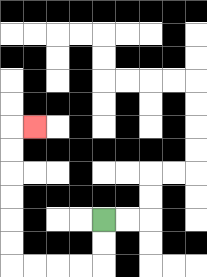{'start': '[4, 9]', 'end': '[1, 5]', 'path_directions': 'D,D,L,L,L,L,U,U,U,U,U,U,R', 'path_coordinates': '[[4, 9], [4, 10], [4, 11], [3, 11], [2, 11], [1, 11], [0, 11], [0, 10], [0, 9], [0, 8], [0, 7], [0, 6], [0, 5], [1, 5]]'}